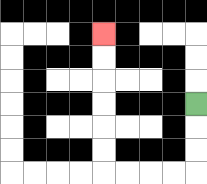{'start': '[8, 4]', 'end': '[4, 1]', 'path_directions': 'D,D,D,L,L,L,L,U,U,U,U,U,U', 'path_coordinates': '[[8, 4], [8, 5], [8, 6], [8, 7], [7, 7], [6, 7], [5, 7], [4, 7], [4, 6], [4, 5], [4, 4], [4, 3], [4, 2], [4, 1]]'}